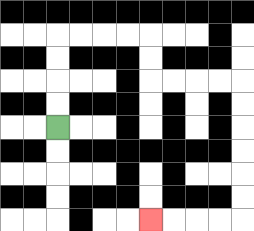{'start': '[2, 5]', 'end': '[6, 9]', 'path_directions': 'U,U,U,U,R,R,R,R,D,D,R,R,R,R,D,D,D,D,D,D,L,L,L,L', 'path_coordinates': '[[2, 5], [2, 4], [2, 3], [2, 2], [2, 1], [3, 1], [4, 1], [5, 1], [6, 1], [6, 2], [6, 3], [7, 3], [8, 3], [9, 3], [10, 3], [10, 4], [10, 5], [10, 6], [10, 7], [10, 8], [10, 9], [9, 9], [8, 9], [7, 9], [6, 9]]'}